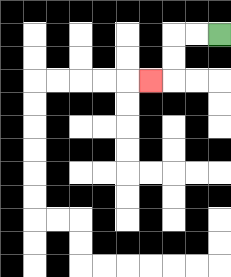{'start': '[9, 1]', 'end': '[6, 3]', 'path_directions': 'L,L,D,D,L', 'path_coordinates': '[[9, 1], [8, 1], [7, 1], [7, 2], [7, 3], [6, 3]]'}